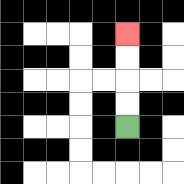{'start': '[5, 5]', 'end': '[5, 1]', 'path_directions': 'U,U,U,U', 'path_coordinates': '[[5, 5], [5, 4], [5, 3], [5, 2], [5, 1]]'}